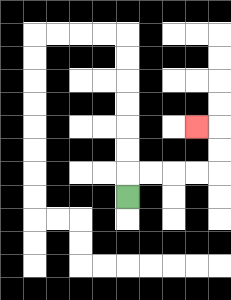{'start': '[5, 8]', 'end': '[8, 5]', 'path_directions': 'U,R,R,R,R,U,U,L', 'path_coordinates': '[[5, 8], [5, 7], [6, 7], [7, 7], [8, 7], [9, 7], [9, 6], [9, 5], [8, 5]]'}